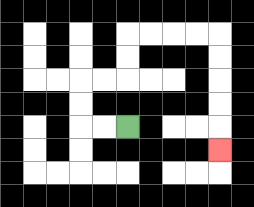{'start': '[5, 5]', 'end': '[9, 6]', 'path_directions': 'L,L,U,U,R,R,U,U,R,R,R,R,D,D,D,D,D', 'path_coordinates': '[[5, 5], [4, 5], [3, 5], [3, 4], [3, 3], [4, 3], [5, 3], [5, 2], [5, 1], [6, 1], [7, 1], [8, 1], [9, 1], [9, 2], [9, 3], [9, 4], [9, 5], [9, 6]]'}